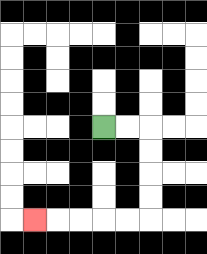{'start': '[4, 5]', 'end': '[1, 9]', 'path_directions': 'R,R,D,D,D,D,L,L,L,L,L', 'path_coordinates': '[[4, 5], [5, 5], [6, 5], [6, 6], [6, 7], [6, 8], [6, 9], [5, 9], [4, 9], [3, 9], [2, 9], [1, 9]]'}